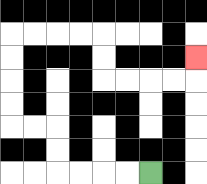{'start': '[6, 7]', 'end': '[8, 2]', 'path_directions': 'L,L,L,L,U,U,L,L,U,U,U,U,R,R,R,R,D,D,R,R,R,R,U', 'path_coordinates': '[[6, 7], [5, 7], [4, 7], [3, 7], [2, 7], [2, 6], [2, 5], [1, 5], [0, 5], [0, 4], [0, 3], [0, 2], [0, 1], [1, 1], [2, 1], [3, 1], [4, 1], [4, 2], [4, 3], [5, 3], [6, 3], [7, 3], [8, 3], [8, 2]]'}